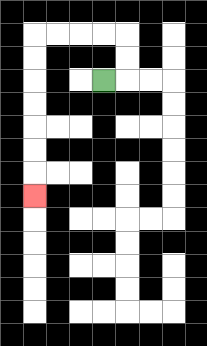{'start': '[4, 3]', 'end': '[1, 8]', 'path_directions': 'R,U,U,L,L,L,L,D,D,D,D,D,D,D', 'path_coordinates': '[[4, 3], [5, 3], [5, 2], [5, 1], [4, 1], [3, 1], [2, 1], [1, 1], [1, 2], [1, 3], [1, 4], [1, 5], [1, 6], [1, 7], [1, 8]]'}